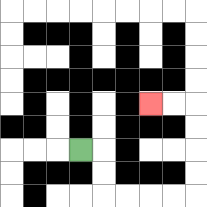{'start': '[3, 6]', 'end': '[6, 4]', 'path_directions': 'R,D,D,R,R,R,R,U,U,U,U,L,L', 'path_coordinates': '[[3, 6], [4, 6], [4, 7], [4, 8], [5, 8], [6, 8], [7, 8], [8, 8], [8, 7], [8, 6], [8, 5], [8, 4], [7, 4], [6, 4]]'}